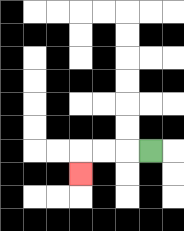{'start': '[6, 6]', 'end': '[3, 7]', 'path_directions': 'L,L,L,D', 'path_coordinates': '[[6, 6], [5, 6], [4, 6], [3, 6], [3, 7]]'}